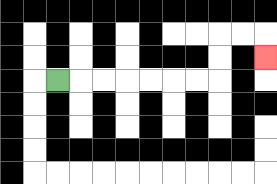{'start': '[2, 3]', 'end': '[11, 2]', 'path_directions': 'R,R,R,R,R,R,R,U,U,R,R,D', 'path_coordinates': '[[2, 3], [3, 3], [4, 3], [5, 3], [6, 3], [7, 3], [8, 3], [9, 3], [9, 2], [9, 1], [10, 1], [11, 1], [11, 2]]'}